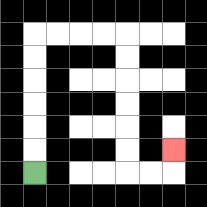{'start': '[1, 7]', 'end': '[7, 6]', 'path_directions': 'U,U,U,U,U,U,R,R,R,R,D,D,D,D,D,D,R,R,U', 'path_coordinates': '[[1, 7], [1, 6], [1, 5], [1, 4], [1, 3], [1, 2], [1, 1], [2, 1], [3, 1], [4, 1], [5, 1], [5, 2], [5, 3], [5, 4], [5, 5], [5, 6], [5, 7], [6, 7], [7, 7], [7, 6]]'}